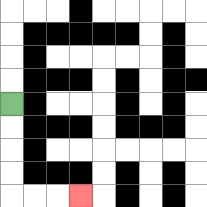{'start': '[0, 4]', 'end': '[3, 8]', 'path_directions': 'D,D,D,D,R,R,R', 'path_coordinates': '[[0, 4], [0, 5], [0, 6], [0, 7], [0, 8], [1, 8], [2, 8], [3, 8]]'}